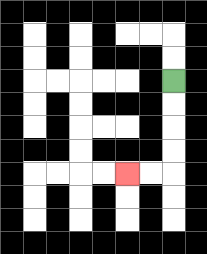{'start': '[7, 3]', 'end': '[5, 7]', 'path_directions': 'D,D,D,D,L,L', 'path_coordinates': '[[7, 3], [7, 4], [7, 5], [7, 6], [7, 7], [6, 7], [5, 7]]'}